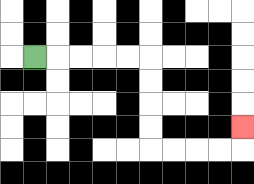{'start': '[1, 2]', 'end': '[10, 5]', 'path_directions': 'R,R,R,R,R,D,D,D,D,R,R,R,R,U', 'path_coordinates': '[[1, 2], [2, 2], [3, 2], [4, 2], [5, 2], [6, 2], [6, 3], [6, 4], [6, 5], [6, 6], [7, 6], [8, 6], [9, 6], [10, 6], [10, 5]]'}